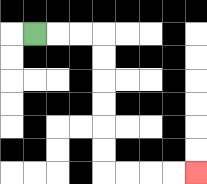{'start': '[1, 1]', 'end': '[8, 7]', 'path_directions': 'R,R,R,D,D,D,D,D,D,R,R,R,R', 'path_coordinates': '[[1, 1], [2, 1], [3, 1], [4, 1], [4, 2], [4, 3], [4, 4], [4, 5], [4, 6], [4, 7], [5, 7], [6, 7], [7, 7], [8, 7]]'}